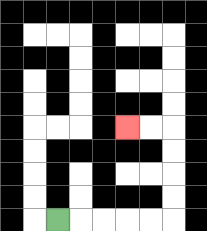{'start': '[2, 9]', 'end': '[5, 5]', 'path_directions': 'R,R,R,R,R,U,U,U,U,L,L', 'path_coordinates': '[[2, 9], [3, 9], [4, 9], [5, 9], [6, 9], [7, 9], [7, 8], [7, 7], [7, 6], [7, 5], [6, 5], [5, 5]]'}